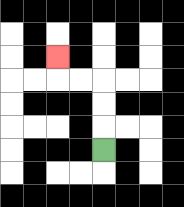{'start': '[4, 6]', 'end': '[2, 2]', 'path_directions': 'U,U,U,L,L,U', 'path_coordinates': '[[4, 6], [4, 5], [4, 4], [4, 3], [3, 3], [2, 3], [2, 2]]'}